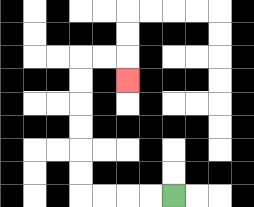{'start': '[7, 8]', 'end': '[5, 3]', 'path_directions': 'L,L,L,L,U,U,U,U,U,U,R,R,D', 'path_coordinates': '[[7, 8], [6, 8], [5, 8], [4, 8], [3, 8], [3, 7], [3, 6], [3, 5], [3, 4], [3, 3], [3, 2], [4, 2], [5, 2], [5, 3]]'}